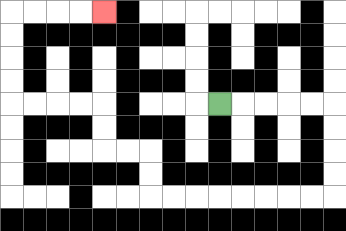{'start': '[9, 4]', 'end': '[4, 0]', 'path_directions': 'R,R,R,R,R,D,D,D,D,L,L,L,L,L,L,L,L,U,U,L,L,U,U,L,L,L,L,U,U,U,U,R,R,R,R', 'path_coordinates': '[[9, 4], [10, 4], [11, 4], [12, 4], [13, 4], [14, 4], [14, 5], [14, 6], [14, 7], [14, 8], [13, 8], [12, 8], [11, 8], [10, 8], [9, 8], [8, 8], [7, 8], [6, 8], [6, 7], [6, 6], [5, 6], [4, 6], [4, 5], [4, 4], [3, 4], [2, 4], [1, 4], [0, 4], [0, 3], [0, 2], [0, 1], [0, 0], [1, 0], [2, 0], [3, 0], [4, 0]]'}